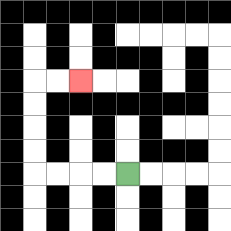{'start': '[5, 7]', 'end': '[3, 3]', 'path_directions': 'L,L,L,L,U,U,U,U,R,R', 'path_coordinates': '[[5, 7], [4, 7], [3, 7], [2, 7], [1, 7], [1, 6], [1, 5], [1, 4], [1, 3], [2, 3], [3, 3]]'}